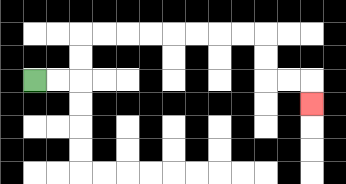{'start': '[1, 3]', 'end': '[13, 4]', 'path_directions': 'R,R,U,U,R,R,R,R,R,R,R,R,D,D,R,R,D', 'path_coordinates': '[[1, 3], [2, 3], [3, 3], [3, 2], [3, 1], [4, 1], [5, 1], [6, 1], [7, 1], [8, 1], [9, 1], [10, 1], [11, 1], [11, 2], [11, 3], [12, 3], [13, 3], [13, 4]]'}